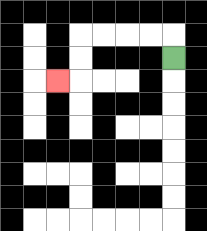{'start': '[7, 2]', 'end': '[2, 3]', 'path_directions': 'U,L,L,L,L,D,D,L', 'path_coordinates': '[[7, 2], [7, 1], [6, 1], [5, 1], [4, 1], [3, 1], [3, 2], [3, 3], [2, 3]]'}